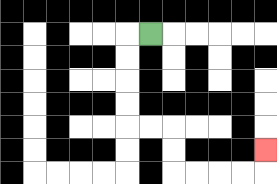{'start': '[6, 1]', 'end': '[11, 6]', 'path_directions': 'L,D,D,D,D,R,R,D,D,R,R,R,R,U', 'path_coordinates': '[[6, 1], [5, 1], [5, 2], [5, 3], [5, 4], [5, 5], [6, 5], [7, 5], [7, 6], [7, 7], [8, 7], [9, 7], [10, 7], [11, 7], [11, 6]]'}